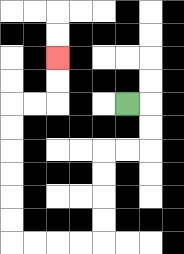{'start': '[5, 4]', 'end': '[2, 2]', 'path_directions': 'R,D,D,L,L,D,D,D,D,L,L,L,L,U,U,U,U,U,U,R,R,U,U', 'path_coordinates': '[[5, 4], [6, 4], [6, 5], [6, 6], [5, 6], [4, 6], [4, 7], [4, 8], [4, 9], [4, 10], [3, 10], [2, 10], [1, 10], [0, 10], [0, 9], [0, 8], [0, 7], [0, 6], [0, 5], [0, 4], [1, 4], [2, 4], [2, 3], [2, 2]]'}